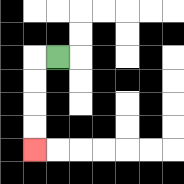{'start': '[2, 2]', 'end': '[1, 6]', 'path_directions': 'L,D,D,D,D', 'path_coordinates': '[[2, 2], [1, 2], [1, 3], [1, 4], [1, 5], [1, 6]]'}